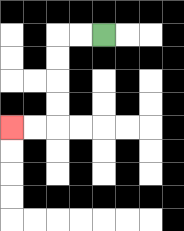{'start': '[4, 1]', 'end': '[0, 5]', 'path_directions': 'L,L,D,D,D,D,L,L', 'path_coordinates': '[[4, 1], [3, 1], [2, 1], [2, 2], [2, 3], [2, 4], [2, 5], [1, 5], [0, 5]]'}